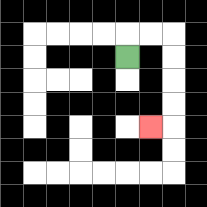{'start': '[5, 2]', 'end': '[6, 5]', 'path_directions': 'U,R,R,D,D,D,D,L', 'path_coordinates': '[[5, 2], [5, 1], [6, 1], [7, 1], [7, 2], [7, 3], [7, 4], [7, 5], [6, 5]]'}